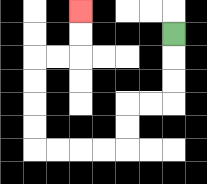{'start': '[7, 1]', 'end': '[3, 0]', 'path_directions': 'D,D,D,L,L,D,D,L,L,L,L,U,U,U,U,R,R,U,U', 'path_coordinates': '[[7, 1], [7, 2], [7, 3], [7, 4], [6, 4], [5, 4], [5, 5], [5, 6], [4, 6], [3, 6], [2, 6], [1, 6], [1, 5], [1, 4], [1, 3], [1, 2], [2, 2], [3, 2], [3, 1], [3, 0]]'}